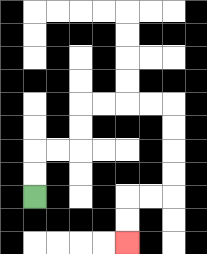{'start': '[1, 8]', 'end': '[5, 10]', 'path_directions': 'U,U,R,R,U,U,R,R,R,R,D,D,D,D,L,L,D,D', 'path_coordinates': '[[1, 8], [1, 7], [1, 6], [2, 6], [3, 6], [3, 5], [3, 4], [4, 4], [5, 4], [6, 4], [7, 4], [7, 5], [7, 6], [7, 7], [7, 8], [6, 8], [5, 8], [5, 9], [5, 10]]'}